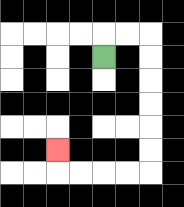{'start': '[4, 2]', 'end': '[2, 6]', 'path_directions': 'U,R,R,D,D,D,D,D,D,L,L,L,L,U', 'path_coordinates': '[[4, 2], [4, 1], [5, 1], [6, 1], [6, 2], [6, 3], [6, 4], [6, 5], [6, 6], [6, 7], [5, 7], [4, 7], [3, 7], [2, 7], [2, 6]]'}